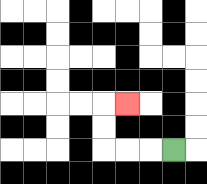{'start': '[7, 6]', 'end': '[5, 4]', 'path_directions': 'L,L,L,U,U,R', 'path_coordinates': '[[7, 6], [6, 6], [5, 6], [4, 6], [4, 5], [4, 4], [5, 4]]'}